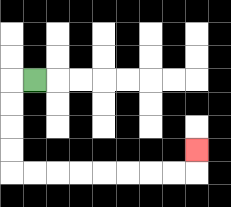{'start': '[1, 3]', 'end': '[8, 6]', 'path_directions': 'L,D,D,D,D,R,R,R,R,R,R,R,R,U', 'path_coordinates': '[[1, 3], [0, 3], [0, 4], [0, 5], [0, 6], [0, 7], [1, 7], [2, 7], [3, 7], [4, 7], [5, 7], [6, 7], [7, 7], [8, 7], [8, 6]]'}